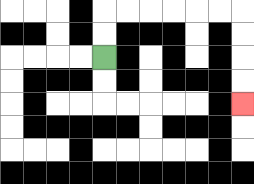{'start': '[4, 2]', 'end': '[10, 4]', 'path_directions': 'U,U,R,R,R,R,R,R,D,D,D,D', 'path_coordinates': '[[4, 2], [4, 1], [4, 0], [5, 0], [6, 0], [7, 0], [8, 0], [9, 0], [10, 0], [10, 1], [10, 2], [10, 3], [10, 4]]'}